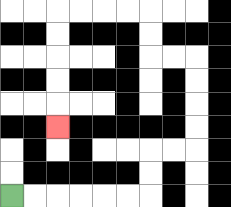{'start': '[0, 8]', 'end': '[2, 5]', 'path_directions': 'R,R,R,R,R,R,U,U,R,R,U,U,U,U,L,L,U,U,L,L,L,L,D,D,D,D,D', 'path_coordinates': '[[0, 8], [1, 8], [2, 8], [3, 8], [4, 8], [5, 8], [6, 8], [6, 7], [6, 6], [7, 6], [8, 6], [8, 5], [8, 4], [8, 3], [8, 2], [7, 2], [6, 2], [6, 1], [6, 0], [5, 0], [4, 0], [3, 0], [2, 0], [2, 1], [2, 2], [2, 3], [2, 4], [2, 5]]'}